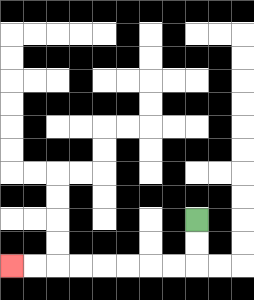{'start': '[8, 9]', 'end': '[0, 11]', 'path_directions': 'D,D,L,L,L,L,L,L,L,L', 'path_coordinates': '[[8, 9], [8, 10], [8, 11], [7, 11], [6, 11], [5, 11], [4, 11], [3, 11], [2, 11], [1, 11], [0, 11]]'}